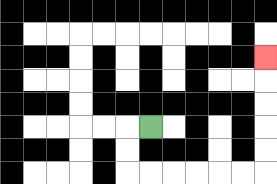{'start': '[6, 5]', 'end': '[11, 2]', 'path_directions': 'L,D,D,R,R,R,R,R,R,U,U,U,U,U', 'path_coordinates': '[[6, 5], [5, 5], [5, 6], [5, 7], [6, 7], [7, 7], [8, 7], [9, 7], [10, 7], [11, 7], [11, 6], [11, 5], [11, 4], [11, 3], [11, 2]]'}